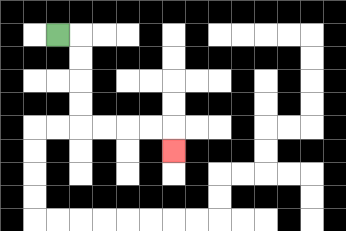{'start': '[2, 1]', 'end': '[7, 6]', 'path_directions': 'R,D,D,D,D,R,R,R,R,D', 'path_coordinates': '[[2, 1], [3, 1], [3, 2], [3, 3], [3, 4], [3, 5], [4, 5], [5, 5], [6, 5], [7, 5], [7, 6]]'}